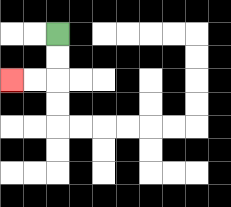{'start': '[2, 1]', 'end': '[0, 3]', 'path_directions': 'D,D,L,L', 'path_coordinates': '[[2, 1], [2, 2], [2, 3], [1, 3], [0, 3]]'}